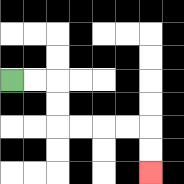{'start': '[0, 3]', 'end': '[6, 7]', 'path_directions': 'R,R,D,D,R,R,R,R,D,D', 'path_coordinates': '[[0, 3], [1, 3], [2, 3], [2, 4], [2, 5], [3, 5], [4, 5], [5, 5], [6, 5], [6, 6], [6, 7]]'}